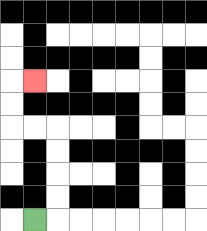{'start': '[1, 9]', 'end': '[1, 3]', 'path_directions': 'R,U,U,U,U,L,L,U,U,R', 'path_coordinates': '[[1, 9], [2, 9], [2, 8], [2, 7], [2, 6], [2, 5], [1, 5], [0, 5], [0, 4], [0, 3], [1, 3]]'}